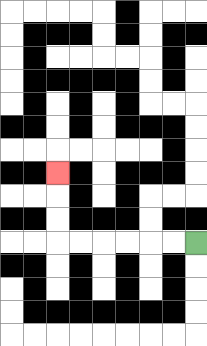{'start': '[8, 10]', 'end': '[2, 7]', 'path_directions': 'L,L,L,L,L,L,U,U,U', 'path_coordinates': '[[8, 10], [7, 10], [6, 10], [5, 10], [4, 10], [3, 10], [2, 10], [2, 9], [2, 8], [2, 7]]'}